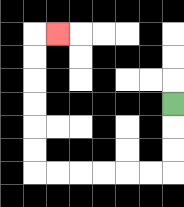{'start': '[7, 4]', 'end': '[2, 1]', 'path_directions': 'D,D,D,L,L,L,L,L,L,U,U,U,U,U,U,R', 'path_coordinates': '[[7, 4], [7, 5], [7, 6], [7, 7], [6, 7], [5, 7], [4, 7], [3, 7], [2, 7], [1, 7], [1, 6], [1, 5], [1, 4], [1, 3], [1, 2], [1, 1], [2, 1]]'}